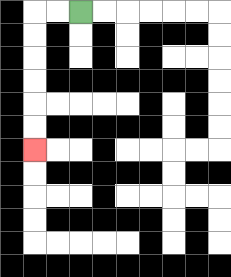{'start': '[3, 0]', 'end': '[1, 6]', 'path_directions': 'L,L,D,D,D,D,D,D', 'path_coordinates': '[[3, 0], [2, 0], [1, 0], [1, 1], [1, 2], [1, 3], [1, 4], [1, 5], [1, 6]]'}